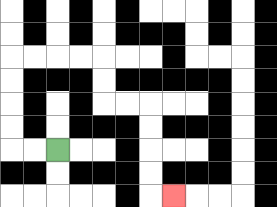{'start': '[2, 6]', 'end': '[7, 8]', 'path_directions': 'L,L,U,U,U,U,R,R,R,R,D,D,R,R,D,D,D,D,R', 'path_coordinates': '[[2, 6], [1, 6], [0, 6], [0, 5], [0, 4], [0, 3], [0, 2], [1, 2], [2, 2], [3, 2], [4, 2], [4, 3], [4, 4], [5, 4], [6, 4], [6, 5], [6, 6], [6, 7], [6, 8], [7, 8]]'}